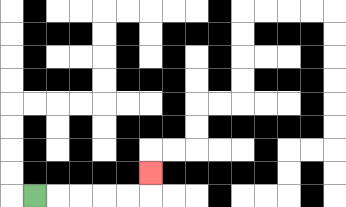{'start': '[1, 8]', 'end': '[6, 7]', 'path_directions': 'R,R,R,R,R,U', 'path_coordinates': '[[1, 8], [2, 8], [3, 8], [4, 8], [5, 8], [6, 8], [6, 7]]'}